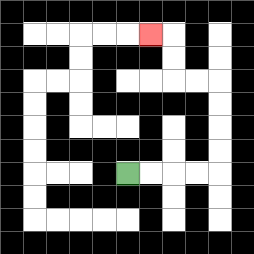{'start': '[5, 7]', 'end': '[6, 1]', 'path_directions': 'R,R,R,R,U,U,U,U,L,L,U,U,L', 'path_coordinates': '[[5, 7], [6, 7], [7, 7], [8, 7], [9, 7], [9, 6], [9, 5], [9, 4], [9, 3], [8, 3], [7, 3], [7, 2], [7, 1], [6, 1]]'}